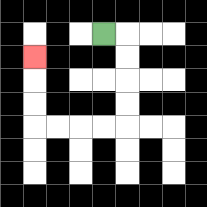{'start': '[4, 1]', 'end': '[1, 2]', 'path_directions': 'R,D,D,D,D,L,L,L,L,U,U,U', 'path_coordinates': '[[4, 1], [5, 1], [5, 2], [5, 3], [5, 4], [5, 5], [4, 5], [3, 5], [2, 5], [1, 5], [1, 4], [1, 3], [1, 2]]'}